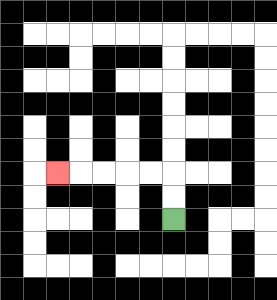{'start': '[7, 9]', 'end': '[2, 7]', 'path_directions': 'U,U,L,L,L,L,L', 'path_coordinates': '[[7, 9], [7, 8], [7, 7], [6, 7], [5, 7], [4, 7], [3, 7], [2, 7]]'}